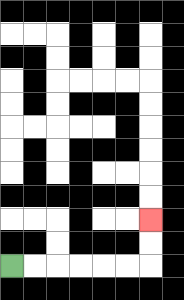{'start': '[0, 11]', 'end': '[6, 9]', 'path_directions': 'R,R,R,R,R,R,U,U', 'path_coordinates': '[[0, 11], [1, 11], [2, 11], [3, 11], [4, 11], [5, 11], [6, 11], [6, 10], [6, 9]]'}